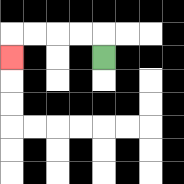{'start': '[4, 2]', 'end': '[0, 2]', 'path_directions': 'U,L,L,L,L,D', 'path_coordinates': '[[4, 2], [4, 1], [3, 1], [2, 1], [1, 1], [0, 1], [0, 2]]'}